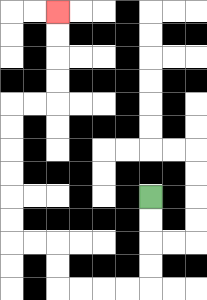{'start': '[6, 8]', 'end': '[2, 0]', 'path_directions': 'D,D,D,D,L,L,L,L,U,U,L,L,U,U,U,U,U,U,R,R,U,U,U,U', 'path_coordinates': '[[6, 8], [6, 9], [6, 10], [6, 11], [6, 12], [5, 12], [4, 12], [3, 12], [2, 12], [2, 11], [2, 10], [1, 10], [0, 10], [0, 9], [0, 8], [0, 7], [0, 6], [0, 5], [0, 4], [1, 4], [2, 4], [2, 3], [2, 2], [2, 1], [2, 0]]'}